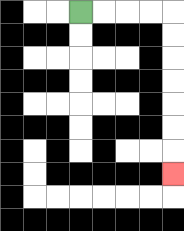{'start': '[3, 0]', 'end': '[7, 7]', 'path_directions': 'R,R,R,R,D,D,D,D,D,D,D', 'path_coordinates': '[[3, 0], [4, 0], [5, 0], [6, 0], [7, 0], [7, 1], [7, 2], [7, 3], [7, 4], [7, 5], [7, 6], [7, 7]]'}